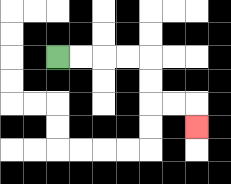{'start': '[2, 2]', 'end': '[8, 5]', 'path_directions': 'R,R,R,R,D,D,R,R,D', 'path_coordinates': '[[2, 2], [3, 2], [4, 2], [5, 2], [6, 2], [6, 3], [6, 4], [7, 4], [8, 4], [8, 5]]'}